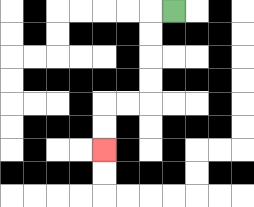{'start': '[7, 0]', 'end': '[4, 6]', 'path_directions': 'L,D,D,D,D,L,L,D,D', 'path_coordinates': '[[7, 0], [6, 0], [6, 1], [6, 2], [6, 3], [6, 4], [5, 4], [4, 4], [4, 5], [4, 6]]'}